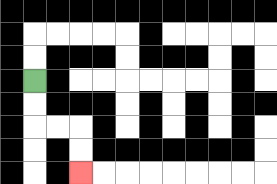{'start': '[1, 3]', 'end': '[3, 7]', 'path_directions': 'D,D,R,R,D,D', 'path_coordinates': '[[1, 3], [1, 4], [1, 5], [2, 5], [3, 5], [3, 6], [3, 7]]'}